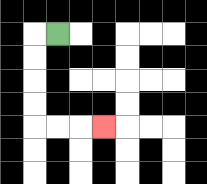{'start': '[2, 1]', 'end': '[4, 5]', 'path_directions': 'L,D,D,D,D,R,R,R', 'path_coordinates': '[[2, 1], [1, 1], [1, 2], [1, 3], [1, 4], [1, 5], [2, 5], [3, 5], [4, 5]]'}